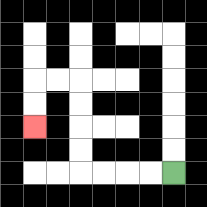{'start': '[7, 7]', 'end': '[1, 5]', 'path_directions': 'L,L,L,L,U,U,U,U,L,L,D,D', 'path_coordinates': '[[7, 7], [6, 7], [5, 7], [4, 7], [3, 7], [3, 6], [3, 5], [3, 4], [3, 3], [2, 3], [1, 3], [1, 4], [1, 5]]'}